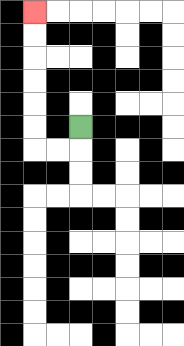{'start': '[3, 5]', 'end': '[1, 0]', 'path_directions': 'D,L,L,U,U,U,U,U,U', 'path_coordinates': '[[3, 5], [3, 6], [2, 6], [1, 6], [1, 5], [1, 4], [1, 3], [1, 2], [1, 1], [1, 0]]'}